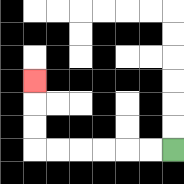{'start': '[7, 6]', 'end': '[1, 3]', 'path_directions': 'L,L,L,L,L,L,U,U,U', 'path_coordinates': '[[7, 6], [6, 6], [5, 6], [4, 6], [3, 6], [2, 6], [1, 6], [1, 5], [1, 4], [1, 3]]'}